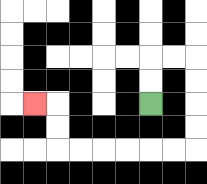{'start': '[6, 4]', 'end': '[1, 4]', 'path_directions': 'U,U,R,R,D,D,D,D,L,L,L,L,L,L,U,U,L', 'path_coordinates': '[[6, 4], [6, 3], [6, 2], [7, 2], [8, 2], [8, 3], [8, 4], [8, 5], [8, 6], [7, 6], [6, 6], [5, 6], [4, 6], [3, 6], [2, 6], [2, 5], [2, 4], [1, 4]]'}